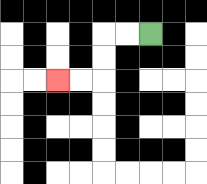{'start': '[6, 1]', 'end': '[2, 3]', 'path_directions': 'L,L,D,D,L,L', 'path_coordinates': '[[6, 1], [5, 1], [4, 1], [4, 2], [4, 3], [3, 3], [2, 3]]'}